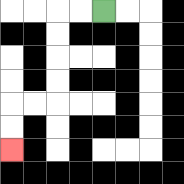{'start': '[4, 0]', 'end': '[0, 6]', 'path_directions': 'L,L,D,D,D,D,L,L,D,D', 'path_coordinates': '[[4, 0], [3, 0], [2, 0], [2, 1], [2, 2], [2, 3], [2, 4], [1, 4], [0, 4], [0, 5], [0, 6]]'}